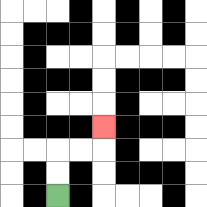{'start': '[2, 8]', 'end': '[4, 5]', 'path_directions': 'U,U,R,R,U', 'path_coordinates': '[[2, 8], [2, 7], [2, 6], [3, 6], [4, 6], [4, 5]]'}